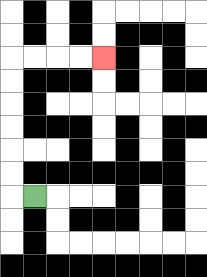{'start': '[1, 8]', 'end': '[4, 2]', 'path_directions': 'L,U,U,U,U,U,U,R,R,R,R', 'path_coordinates': '[[1, 8], [0, 8], [0, 7], [0, 6], [0, 5], [0, 4], [0, 3], [0, 2], [1, 2], [2, 2], [3, 2], [4, 2]]'}